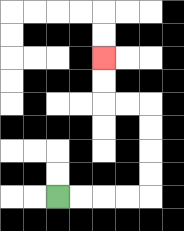{'start': '[2, 8]', 'end': '[4, 2]', 'path_directions': 'R,R,R,R,U,U,U,U,L,L,U,U', 'path_coordinates': '[[2, 8], [3, 8], [4, 8], [5, 8], [6, 8], [6, 7], [6, 6], [6, 5], [6, 4], [5, 4], [4, 4], [4, 3], [4, 2]]'}